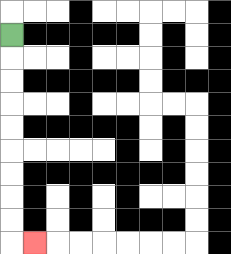{'start': '[0, 1]', 'end': '[1, 10]', 'path_directions': 'D,D,D,D,D,D,D,D,D,R', 'path_coordinates': '[[0, 1], [0, 2], [0, 3], [0, 4], [0, 5], [0, 6], [0, 7], [0, 8], [0, 9], [0, 10], [1, 10]]'}